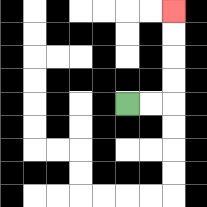{'start': '[5, 4]', 'end': '[7, 0]', 'path_directions': 'R,R,U,U,U,U', 'path_coordinates': '[[5, 4], [6, 4], [7, 4], [7, 3], [7, 2], [7, 1], [7, 0]]'}